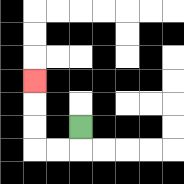{'start': '[3, 5]', 'end': '[1, 3]', 'path_directions': 'D,L,L,U,U,U', 'path_coordinates': '[[3, 5], [3, 6], [2, 6], [1, 6], [1, 5], [1, 4], [1, 3]]'}